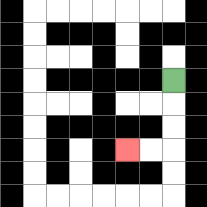{'start': '[7, 3]', 'end': '[5, 6]', 'path_directions': 'D,D,D,L,L', 'path_coordinates': '[[7, 3], [7, 4], [7, 5], [7, 6], [6, 6], [5, 6]]'}